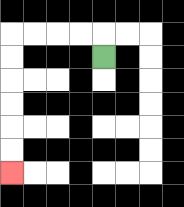{'start': '[4, 2]', 'end': '[0, 7]', 'path_directions': 'U,L,L,L,L,D,D,D,D,D,D', 'path_coordinates': '[[4, 2], [4, 1], [3, 1], [2, 1], [1, 1], [0, 1], [0, 2], [0, 3], [0, 4], [0, 5], [0, 6], [0, 7]]'}